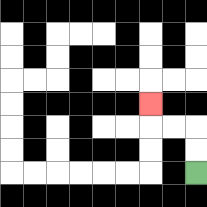{'start': '[8, 7]', 'end': '[6, 4]', 'path_directions': 'U,U,L,L,U', 'path_coordinates': '[[8, 7], [8, 6], [8, 5], [7, 5], [6, 5], [6, 4]]'}